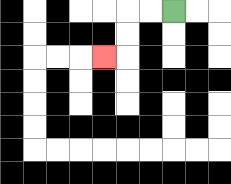{'start': '[7, 0]', 'end': '[4, 2]', 'path_directions': 'L,L,D,D,L', 'path_coordinates': '[[7, 0], [6, 0], [5, 0], [5, 1], [5, 2], [4, 2]]'}